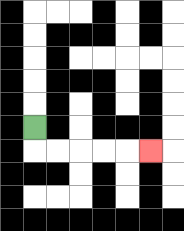{'start': '[1, 5]', 'end': '[6, 6]', 'path_directions': 'D,R,R,R,R,R', 'path_coordinates': '[[1, 5], [1, 6], [2, 6], [3, 6], [4, 6], [5, 6], [6, 6]]'}